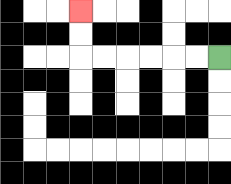{'start': '[9, 2]', 'end': '[3, 0]', 'path_directions': 'L,L,L,L,L,L,U,U', 'path_coordinates': '[[9, 2], [8, 2], [7, 2], [6, 2], [5, 2], [4, 2], [3, 2], [3, 1], [3, 0]]'}